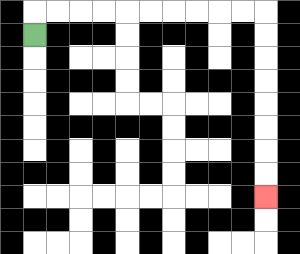{'start': '[1, 1]', 'end': '[11, 8]', 'path_directions': 'U,R,R,R,R,R,R,R,R,R,R,D,D,D,D,D,D,D,D', 'path_coordinates': '[[1, 1], [1, 0], [2, 0], [3, 0], [4, 0], [5, 0], [6, 0], [7, 0], [8, 0], [9, 0], [10, 0], [11, 0], [11, 1], [11, 2], [11, 3], [11, 4], [11, 5], [11, 6], [11, 7], [11, 8]]'}